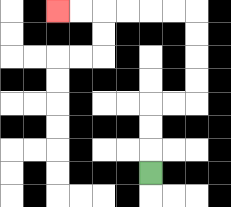{'start': '[6, 7]', 'end': '[2, 0]', 'path_directions': 'U,U,U,R,R,U,U,U,U,L,L,L,L,L,L', 'path_coordinates': '[[6, 7], [6, 6], [6, 5], [6, 4], [7, 4], [8, 4], [8, 3], [8, 2], [8, 1], [8, 0], [7, 0], [6, 0], [5, 0], [4, 0], [3, 0], [2, 0]]'}